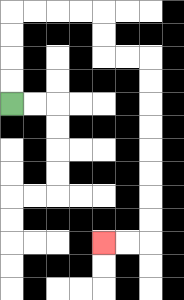{'start': '[0, 4]', 'end': '[4, 10]', 'path_directions': 'U,U,U,U,R,R,R,R,D,D,R,R,D,D,D,D,D,D,D,D,L,L', 'path_coordinates': '[[0, 4], [0, 3], [0, 2], [0, 1], [0, 0], [1, 0], [2, 0], [3, 0], [4, 0], [4, 1], [4, 2], [5, 2], [6, 2], [6, 3], [6, 4], [6, 5], [6, 6], [6, 7], [6, 8], [6, 9], [6, 10], [5, 10], [4, 10]]'}